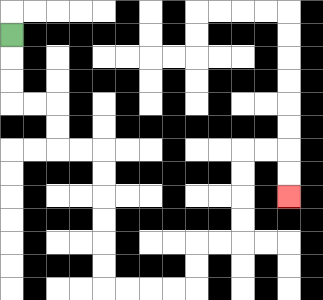{'start': '[0, 1]', 'end': '[12, 8]', 'path_directions': 'D,D,D,R,R,D,D,R,R,D,D,D,D,D,D,R,R,R,R,U,U,R,R,U,U,U,U,R,R,D,D', 'path_coordinates': '[[0, 1], [0, 2], [0, 3], [0, 4], [1, 4], [2, 4], [2, 5], [2, 6], [3, 6], [4, 6], [4, 7], [4, 8], [4, 9], [4, 10], [4, 11], [4, 12], [5, 12], [6, 12], [7, 12], [8, 12], [8, 11], [8, 10], [9, 10], [10, 10], [10, 9], [10, 8], [10, 7], [10, 6], [11, 6], [12, 6], [12, 7], [12, 8]]'}